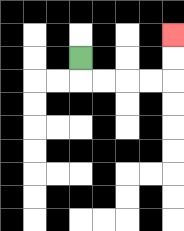{'start': '[3, 2]', 'end': '[7, 1]', 'path_directions': 'D,R,R,R,R,U,U', 'path_coordinates': '[[3, 2], [3, 3], [4, 3], [5, 3], [6, 3], [7, 3], [7, 2], [7, 1]]'}